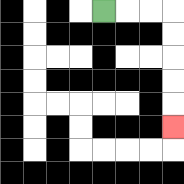{'start': '[4, 0]', 'end': '[7, 5]', 'path_directions': 'R,R,R,D,D,D,D,D', 'path_coordinates': '[[4, 0], [5, 0], [6, 0], [7, 0], [7, 1], [7, 2], [7, 3], [7, 4], [7, 5]]'}